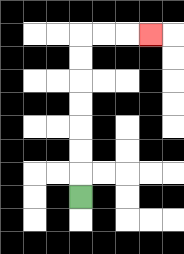{'start': '[3, 8]', 'end': '[6, 1]', 'path_directions': 'U,U,U,U,U,U,U,R,R,R', 'path_coordinates': '[[3, 8], [3, 7], [3, 6], [3, 5], [3, 4], [3, 3], [3, 2], [3, 1], [4, 1], [5, 1], [6, 1]]'}